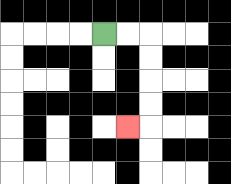{'start': '[4, 1]', 'end': '[5, 5]', 'path_directions': 'R,R,D,D,D,D,L', 'path_coordinates': '[[4, 1], [5, 1], [6, 1], [6, 2], [6, 3], [6, 4], [6, 5], [5, 5]]'}